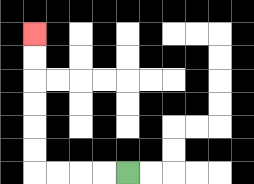{'start': '[5, 7]', 'end': '[1, 1]', 'path_directions': 'L,L,L,L,U,U,U,U,U,U', 'path_coordinates': '[[5, 7], [4, 7], [3, 7], [2, 7], [1, 7], [1, 6], [1, 5], [1, 4], [1, 3], [1, 2], [1, 1]]'}